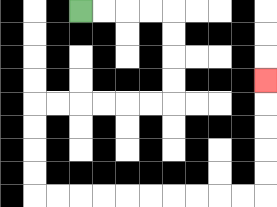{'start': '[3, 0]', 'end': '[11, 3]', 'path_directions': 'R,R,R,R,D,D,D,D,L,L,L,L,L,L,D,D,D,D,R,R,R,R,R,R,R,R,R,R,U,U,U,U,U', 'path_coordinates': '[[3, 0], [4, 0], [5, 0], [6, 0], [7, 0], [7, 1], [7, 2], [7, 3], [7, 4], [6, 4], [5, 4], [4, 4], [3, 4], [2, 4], [1, 4], [1, 5], [1, 6], [1, 7], [1, 8], [2, 8], [3, 8], [4, 8], [5, 8], [6, 8], [7, 8], [8, 8], [9, 8], [10, 8], [11, 8], [11, 7], [11, 6], [11, 5], [11, 4], [11, 3]]'}